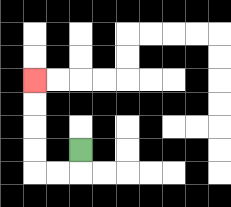{'start': '[3, 6]', 'end': '[1, 3]', 'path_directions': 'D,L,L,U,U,U,U', 'path_coordinates': '[[3, 6], [3, 7], [2, 7], [1, 7], [1, 6], [1, 5], [1, 4], [1, 3]]'}